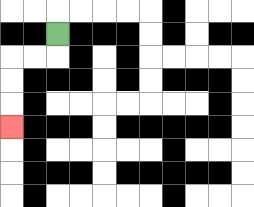{'start': '[2, 1]', 'end': '[0, 5]', 'path_directions': 'D,L,L,D,D,D', 'path_coordinates': '[[2, 1], [2, 2], [1, 2], [0, 2], [0, 3], [0, 4], [0, 5]]'}